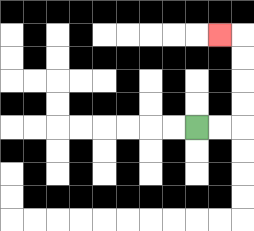{'start': '[8, 5]', 'end': '[9, 1]', 'path_directions': 'R,R,U,U,U,U,L', 'path_coordinates': '[[8, 5], [9, 5], [10, 5], [10, 4], [10, 3], [10, 2], [10, 1], [9, 1]]'}